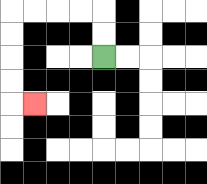{'start': '[4, 2]', 'end': '[1, 4]', 'path_directions': 'U,U,L,L,L,L,D,D,D,D,R', 'path_coordinates': '[[4, 2], [4, 1], [4, 0], [3, 0], [2, 0], [1, 0], [0, 0], [0, 1], [0, 2], [0, 3], [0, 4], [1, 4]]'}